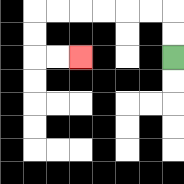{'start': '[7, 2]', 'end': '[3, 2]', 'path_directions': 'U,U,L,L,L,L,L,L,D,D,R,R', 'path_coordinates': '[[7, 2], [7, 1], [7, 0], [6, 0], [5, 0], [4, 0], [3, 0], [2, 0], [1, 0], [1, 1], [1, 2], [2, 2], [3, 2]]'}